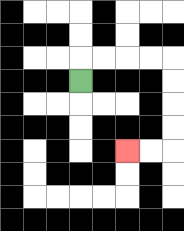{'start': '[3, 3]', 'end': '[5, 6]', 'path_directions': 'U,R,R,R,R,D,D,D,D,L,L', 'path_coordinates': '[[3, 3], [3, 2], [4, 2], [5, 2], [6, 2], [7, 2], [7, 3], [7, 4], [7, 5], [7, 6], [6, 6], [5, 6]]'}